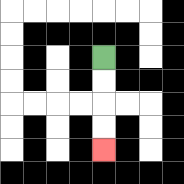{'start': '[4, 2]', 'end': '[4, 6]', 'path_directions': 'D,D,D,D', 'path_coordinates': '[[4, 2], [4, 3], [4, 4], [4, 5], [4, 6]]'}